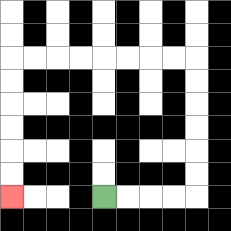{'start': '[4, 8]', 'end': '[0, 8]', 'path_directions': 'R,R,R,R,U,U,U,U,U,U,L,L,L,L,L,L,L,L,D,D,D,D,D,D', 'path_coordinates': '[[4, 8], [5, 8], [6, 8], [7, 8], [8, 8], [8, 7], [8, 6], [8, 5], [8, 4], [8, 3], [8, 2], [7, 2], [6, 2], [5, 2], [4, 2], [3, 2], [2, 2], [1, 2], [0, 2], [0, 3], [0, 4], [0, 5], [0, 6], [0, 7], [0, 8]]'}